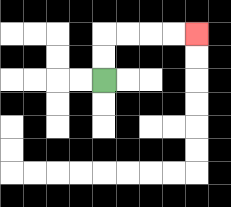{'start': '[4, 3]', 'end': '[8, 1]', 'path_directions': 'U,U,R,R,R,R', 'path_coordinates': '[[4, 3], [4, 2], [4, 1], [5, 1], [6, 1], [7, 1], [8, 1]]'}